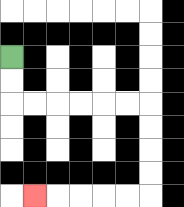{'start': '[0, 2]', 'end': '[1, 8]', 'path_directions': 'D,D,R,R,R,R,R,R,D,D,D,D,L,L,L,L,L', 'path_coordinates': '[[0, 2], [0, 3], [0, 4], [1, 4], [2, 4], [3, 4], [4, 4], [5, 4], [6, 4], [6, 5], [6, 6], [6, 7], [6, 8], [5, 8], [4, 8], [3, 8], [2, 8], [1, 8]]'}